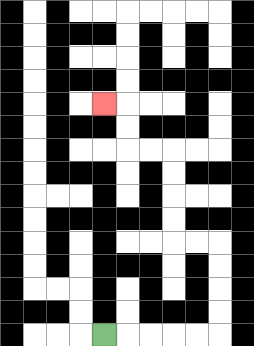{'start': '[4, 14]', 'end': '[4, 4]', 'path_directions': 'R,R,R,R,R,U,U,U,U,L,L,U,U,U,U,L,L,U,U,L', 'path_coordinates': '[[4, 14], [5, 14], [6, 14], [7, 14], [8, 14], [9, 14], [9, 13], [9, 12], [9, 11], [9, 10], [8, 10], [7, 10], [7, 9], [7, 8], [7, 7], [7, 6], [6, 6], [5, 6], [5, 5], [5, 4], [4, 4]]'}